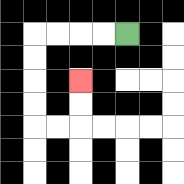{'start': '[5, 1]', 'end': '[3, 3]', 'path_directions': 'L,L,L,L,D,D,D,D,R,R,U,U', 'path_coordinates': '[[5, 1], [4, 1], [3, 1], [2, 1], [1, 1], [1, 2], [1, 3], [1, 4], [1, 5], [2, 5], [3, 5], [3, 4], [3, 3]]'}